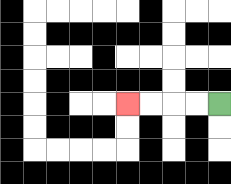{'start': '[9, 4]', 'end': '[5, 4]', 'path_directions': 'L,L,L,L', 'path_coordinates': '[[9, 4], [8, 4], [7, 4], [6, 4], [5, 4]]'}